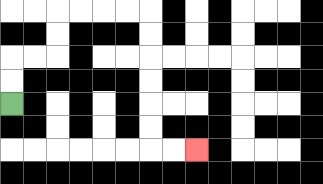{'start': '[0, 4]', 'end': '[8, 6]', 'path_directions': 'U,U,R,R,U,U,R,R,R,R,D,D,D,D,D,D,R,R', 'path_coordinates': '[[0, 4], [0, 3], [0, 2], [1, 2], [2, 2], [2, 1], [2, 0], [3, 0], [4, 0], [5, 0], [6, 0], [6, 1], [6, 2], [6, 3], [6, 4], [6, 5], [6, 6], [7, 6], [8, 6]]'}